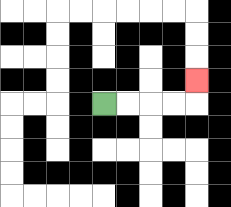{'start': '[4, 4]', 'end': '[8, 3]', 'path_directions': 'R,R,R,R,U', 'path_coordinates': '[[4, 4], [5, 4], [6, 4], [7, 4], [8, 4], [8, 3]]'}